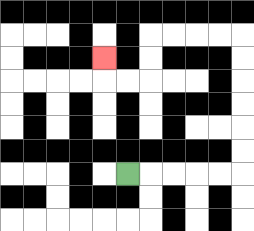{'start': '[5, 7]', 'end': '[4, 2]', 'path_directions': 'R,R,R,R,R,U,U,U,U,U,U,L,L,L,L,D,D,L,L,U', 'path_coordinates': '[[5, 7], [6, 7], [7, 7], [8, 7], [9, 7], [10, 7], [10, 6], [10, 5], [10, 4], [10, 3], [10, 2], [10, 1], [9, 1], [8, 1], [7, 1], [6, 1], [6, 2], [6, 3], [5, 3], [4, 3], [4, 2]]'}